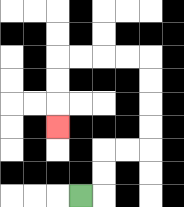{'start': '[3, 8]', 'end': '[2, 5]', 'path_directions': 'R,U,U,R,R,U,U,U,U,L,L,L,L,D,D,D', 'path_coordinates': '[[3, 8], [4, 8], [4, 7], [4, 6], [5, 6], [6, 6], [6, 5], [6, 4], [6, 3], [6, 2], [5, 2], [4, 2], [3, 2], [2, 2], [2, 3], [2, 4], [2, 5]]'}